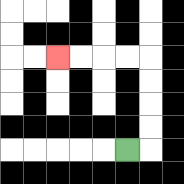{'start': '[5, 6]', 'end': '[2, 2]', 'path_directions': 'R,U,U,U,U,L,L,L,L', 'path_coordinates': '[[5, 6], [6, 6], [6, 5], [6, 4], [6, 3], [6, 2], [5, 2], [4, 2], [3, 2], [2, 2]]'}